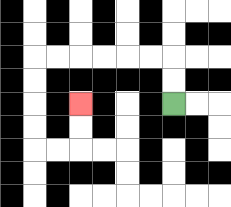{'start': '[7, 4]', 'end': '[3, 4]', 'path_directions': 'U,U,L,L,L,L,L,L,D,D,D,D,R,R,U,U', 'path_coordinates': '[[7, 4], [7, 3], [7, 2], [6, 2], [5, 2], [4, 2], [3, 2], [2, 2], [1, 2], [1, 3], [1, 4], [1, 5], [1, 6], [2, 6], [3, 6], [3, 5], [3, 4]]'}